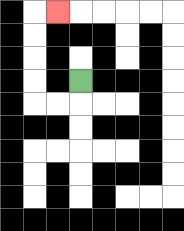{'start': '[3, 3]', 'end': '[2, 0]', 'path_directions': 'D,L,L,U,U,U,U,R', 'path_coordinates': '[[3, 3], [3, 4], [2, 4], [1, 4], [1, 3], [1, 2], [1, 1], [1, 0], [2, 0]]'}